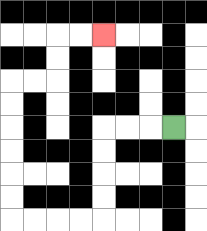{'start': '[7, 5]', 'end': '[4, 1]', 'path_directions': 'L,L,L,D,D,D,D,L,L,L,L,U,U,U,U,U,U,R,R,U,U,R,R', 'path_coordinates': '[[7, 5], [6, 5], [5, 5], [4, 5], [4, 6], [4, 7], [4, 8], [4, 9], [3, 9], [2, 9], [1, 9], [0, 9], [0, 8], [0, 7], [0, 6], [0, 5], [0, 4], [0, 3], [1, 3], [2, 3], [2, 2], [2, 1], [3, 1], [4, 1]]'}